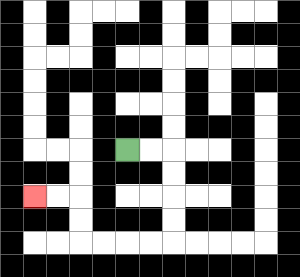{'start': '[5, 6]', 'end': '[1, 8]', 'path_directions': 'R,R,D,D,D,D,L,L,L,L,U,U,L,L', 'path_coordinates': '[[5, 6], [6, 6], [7, 6], [7, 7], [7, 8], [7, 9], [7, 10], [6, 10], [5, 10], [4, 10], [3, 10], [3, 9], [3, 8], [2, 8], [1, 8]]'}